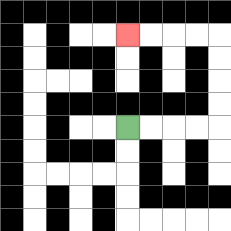{'start': '[5, 5]', 'end': '[5, 1]', 'path_directions': 'R,R,R,R,U,U,U,U,L,L,L,L', 'path_coordinates': '[[5, 5], [6, 5], [7, 5], [8, 5], [9, 5], [9, 4], [9, 3], [9, 2], [9, 1], [8, 1], [7, 1], [6, 1], [5, 1]]'}